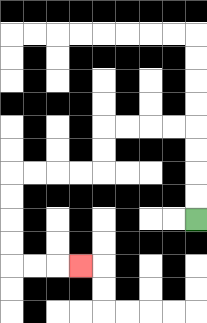{'start': '[8, 9]', 'end': '[3, 11]', 'path_directions': 'U,U,U,U,L,L,L,L,D,D,L,L,L,L,D,D,D,D,R,R,R', 'path_coordinates': '[[8, 9], [8, 8], [8, 7], [8, 6], [8, 5], [7, 5], [6, 5], [5, 5], [4, 5], [4, 6], [4, 7], [3, 7], [2, 7], [1, 7], [0, 7], [0, 8], [0, 9], [0, 10], [0, 11], [1, 11], [2, 11], [3, 11]]'}